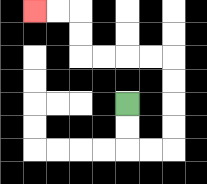{'start': '[5, 4]', 'end': '[1, 0]', 'path_directions': 'D,D,R,R,U,U,U,U,L,L,L,L,U,U,L,L', 'path_coordinates': '[[5, 4], [5, 5], [5, 6], [6, 6], [7, 6], [7, 5], [7, 4], [7, 3], [7, 2], [6, 2], [5, 2], [4, 2], [3, 2], [3, 1], [3, 0], [2, 0], [1, 0]]'}